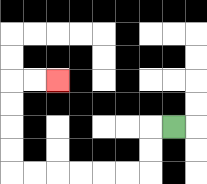{'start': '[7, 5]', 'end': '[2, 3]', 'path_directions': 'L,D,D,L,L,L,L,L,L,U,U,U,U,R,R', 'path_coordinates': '[[7, 5], [6, 5], [6, 6], [6, 7], [5, 7], [4, 7], [3, 7], [2, 7], [1, 7], [0, 7], [0, 6], [0, 5], [0, 4], [0, 3], [1, 3], [2, 3]]'}